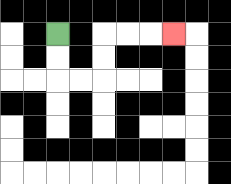{'start': '[2, 1]', 'end': '[7, 1]', 'path_directions': 'D,D,R,R,U,U,R,R,R', 'path_coordinates': '[[2, 1], [2, 2], [2, 3], [3, 3], [4, 3], [4, 2], [4, 1], [5, 1], [6, 1], [7, 1]]'}